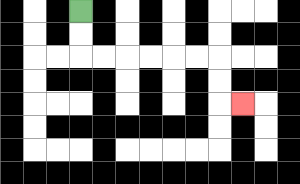{'start': '[3, 0]', 'end': '[10, 4]', 'path_directions': 'D,D,R,R,R,R,R,R,D,D,R', 'path_coordinates': '[[3, 0], [3, 1], [3, 2], [4, 2], [5, 2], [6, 2], [7, 2], [8, 2], [9, 2], [9, 3], [9, 4], [10, 4]]'}